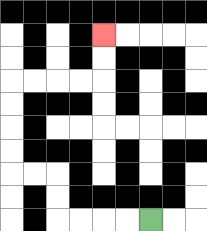{'start': '[6, 9]', 'end': '[4, 1]', 'path_directions': 'L,L,L,L,U,U,L,L,U,U,U,U,R,R,R,R,U,U', 'path_coordinates': '[[6, 9], [5, 9], [4, 9], [3, 9], [2, 9], [2, 8], [2, 7], [1, 7], [0, 7], [0, 6], [0, 5], [0, 4], [0, 3], [1, 3], [2, 3], [3, 3], [4, 3], [4, 2], [4, 1]]'}